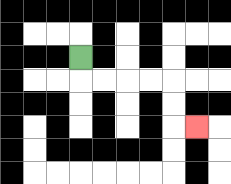{'start': '[3, 2]', 'end': '[8, 5]', 'path_directions': 'D,R,R,R,R,D,D,R', 'path_coordinates': '[[3, 2], [3, 3], [4, 3], [5, 3], [6, 3], [7, 3], [7, 4], [7, 5], [8, 5]]'}